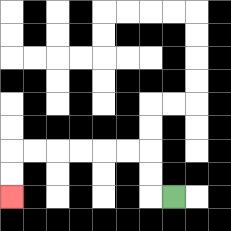{'start': '[7, 8]', 'end': '[0, 8]', 'path_directions': 'L,U,U,L,L,L,L,L,L,D,D', 'path_coordinates': '[[7, 8], [6, 8], [6, 7], [6, 6], [5, 6], [4, 6], [3, 6], [2, 6], [1, 6], [0, 6], [0, 7], [0, 8]]'}